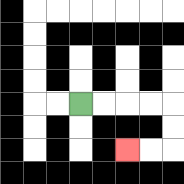{'start': '[3, 4]', 'end': '[5, 6]', 'path_directions': 'R,R,R,R,D,D,L,L', 'path_coordinates': '[[3, 4], [4, 4], [5, 4], [6, 4], [7, 4], [7, 5], [7, 6], [6, 6], [5, 6]]'}